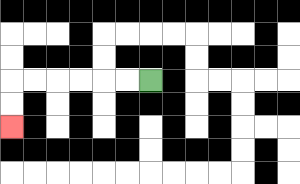{'start': '[6, 3]', 'end': '[0, 5]', 'path_directions': 'L,L,L,L,L,L,D,D', 'path_coordinates': '[[6, 3], [5, 3], [4, 3], [3, 3], [2, 3], [1, 3], [0, 3], [0, 4], [0, 5]]'}